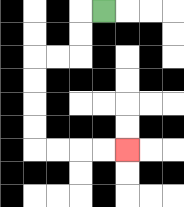{'start': '[4, 0]', 'end': '[5, 6]', 'path_directions': 'L,D,D,L,L,D,D,D,D,R,R,R,R', 'path_coordinates': '[[4, 0], [3, 0], [3, 1], [3, 2], [2, 2], [1, 2], [1, 3], [1, 4], [1, 5], [1, 6], [2, 6], [3, 6], [4, 6], [5, 6]]'}